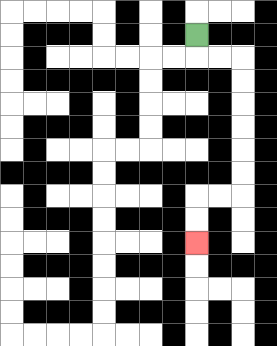{'start': '[8, 1]', 'end': '[8, 10]', 'path_directions': 'D,R,R,D,D,D,D,D,D,L,L,D,D', 'path_coordinates': '[[8, 1], [8, 2], [9, 2], [10, 2], [10, 3], [10, 4], [10, 5], [10, 6], [10, 7], [10, 8], [9, 8], [8, 8], [8, 9], [8, 10]]'}